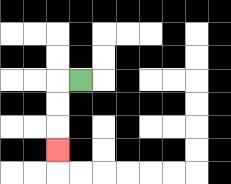{'start': '[3, 3]', 'end': '[2, 6]', 'path_directions': 'L,D,D,D', 'path_coordinates': '[[3, 3], [2, 3], [2, 4], [2, 5], [2, 6]]'}